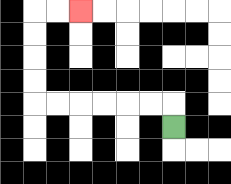{'start': '[7, 5]', 'end': '[3, 0]', 'path_directions': 'U,L,L,L,L,L,L,U,U,U,U,R,R', 'path_coordinates': '[[7, 5], [7, 4], [6, 4], [5, 4], [4, 4], [3, 4], [2, 4], [1, 4], [1, 3], [1, 2], [1, 1], [1, 0], [2, 0], [3, 0]]'}